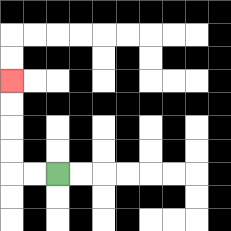{'start': '[2, 7]', 'end': '[0, 3]', 'path_directions': 'L,L,U,U,U,U', 'path_coordinates': '[[2, 7], [1, 7], [0, 7], [0, 6], [0, 5], [0, 4], [0, 3]]'}